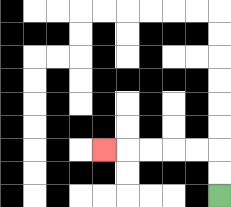{'start': '[9, 8]', 'end': '[4, 6]', 'path_directions': 'U,U,L,L,L,L,L', 'path_coordinates': '[[9, 8], [9, 7], [9, 6], [8, 6], [7, 6], [6, 6], [5, 6], [4, 6]]'}